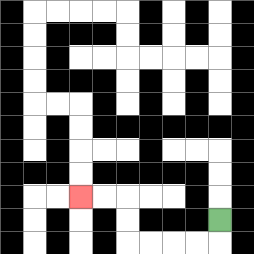{'start': '[9, 9]', 'end': '[3, 8]', 'path_directions': 'D,L,L,L,L,U,U,L,L', 'path_coordinates': '[[9, 9], [9, 10], [8, 10], [7, 10], [6, 10], [5, 10], [5, 9], [5, 8], [4, 8], [3, 8]]'}